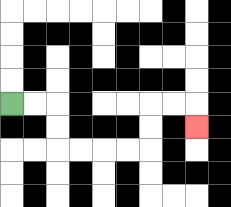{'start': '[0, 4]', 'end': '[8, 5]', 'path_directions': 'R,R,D,D,R,R,R,R,U,U,R,R,D', 'path_coordinates': '[[0, 4], [1, 4], [2, 4], [2, 5], [2, 6], [3, 6], [4, 6], [5, 6], [6, 6], [6, 5], [6, 4], [7, 4], [8, 4], [8, 5]]'}